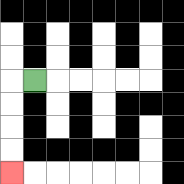{'start': '[1, 3]', 'end': '[0, 7]', 'path_directions': 'L,D,D,D,D', 'path_coordinates': '[[1, 3], [0, 3], [0, 4], [0, 5], [0, 6], [0, 7]]'}